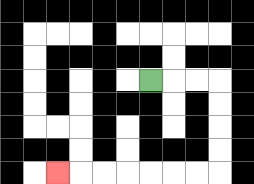{'start': '[6, 3]', 'end': '[2, 7]', 'path_directions': 'R,R,R,D,D,D,D,L,L,L,L,L,L,L', 'path_coordinates': '[[6, 3], [7, 3], [8, 3], [9, 3], [9, 4], [9, 5], [9, 6], [9, 7], [8, 7], [7, 7], [6, 7], [5, 7], [4, 7], [3, 7], [2, 7]]'}